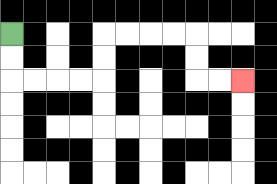{'start': '[0, 1]', 'end': '[10, 3]', 'path_directions': 'D,D,R,R,R,R,U,U,R,R,R,R,D,D,R,R', 'path_coordinates': '[[0, 1], [0, 2], [0, 3], [1, 3], [2, 3], [3, 3], [4, 3], [4, 2], [4, 1], [5, 1], [6, 1], [7, 1], [8, 1], [8, 2], [8, 3], [9, 3], [10, 3]]'}